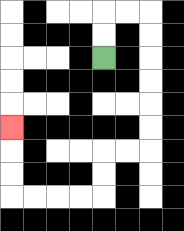{'start': '[4, 2]', 'end': '[0, 5]', 'path_directions': 'U,U,R,R,D,D,D,D,D,D,L,L,D,D,L,L,L,L,U,U,U', 'path_coordinates': '[[4, 2], [4, 1], [4, 0], [5, 0], [6, 0], [6, 1], [6, 2], [6, 3], [6, 4], [6, 5], [6, 6], [5, 6], [4, 6], [4, 7], [4, 8], [3, 8], [2, 8], [1, 8], [0, 8], [0, 7], [0, 6], [0, 5]]'}